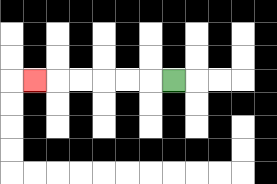{'start': '[7, 3]', 'end': '[1, 3]', 'path_directions': 'L,L,L,L,L,L', 'path_coordinates': '[[7, 3], [6, 3], [5, 3], [4, 3], [3, 3], [2, 3], [1, 3]]'}